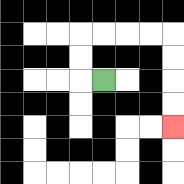{'start': '[4, 3]', 'end': '[7, 5]', 'path_directions': 'L,U,U,R,R,R,R,D,D,D,D', 'path_coordinates': '[[4, 3], [3, 3], [3, 2], [3, 1], [4, 1], [5, 1], [6, 1], [7, 1], [7, 2], [7, 3], [7, 4], [7, 5]]'}